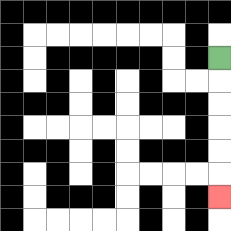{'start': '[9, 2]', 'end': '[9, 8]', 'path_directions': 'D,D,D,D,D,D', 'path_coordinates': '[[9, 2], [9, 3], [9, 4], [9, 5], [9, 6], [9, 7], [9, 8]]'}